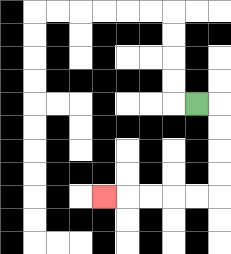{'start': '[8, 4]', 'end': '[4, 8]', 'path_directions': 'R,D,D,D,D,L,L,L,L,L', 'path_coordinates': '[[8, 4], [9, 4], [9, 5], [9, 6], [9, 7], [9, 8], [8, 8], [7, 8], [6, 8], [5, 8], [4, 8]]'}